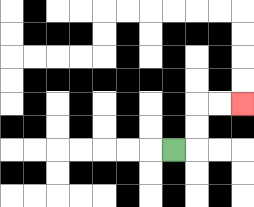{'start': '[7, 6]', 'end': '[10, 4]', 'path_directions': 'R,U,U,R,R', 'path_coordinates': '[[7, 6], [8, 6], [8, 5], [8, 4], [9, 4], [10, 4]]'}